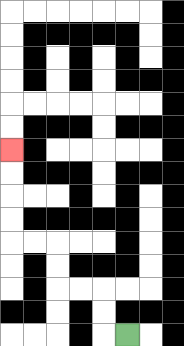{'start': '[5, 14]', 'end': '[0, 6]', 'path_directions': 'L,U,U,L,L,U,U,L,L,U,U,U,U', 'path_coordinates': '[[5, 14], [4, 14], [4, 13], [4, 12], [3, 12], [2, 12], [2, 11], [2, 10], [1, 10], [0, 10], [0, 9], [0, 8], [0, 7], [0, 6]]'}